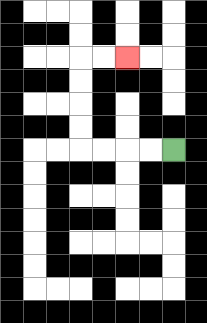{'start': '[7, 6]', 'end': '[5, 2]', 'path_directions': 'L,L,L,L,U,U,U,U,R,R', 'path_coordinates': '[[7, 6], [6, 6], [5, 6], [4, 6], [3, 6], [3, 5], [3, 4], [3, 3], [3, 2], [4, 2], [5, 2]]'}